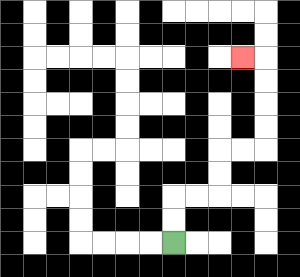{'start': '[7, 10]', 'end': '[10, 2]', 'path_directions': 'U,U,R,R,U,U,R,R,U,U,U,U,L', 'path_coordinates': '[[7, 10], [7, 9], [7, 8], [8, 8], [9, 8], [9, 7], [9, 6], [10, 6], [11, 6], [11, 5], [11, 4], [11, 3], [11, 2], [10, 2]]'}